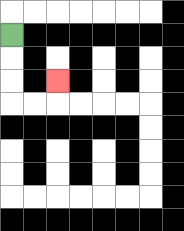{'start': '[0, 1]', 'end': '[2, 3]', 'path_directions': 'D,D,D,R,R,U', 'path_coordinates': '[[0, 1], [0, 2], [0, 3], [0, 4], [1, 4], [2, 4], [2, 3]]'}